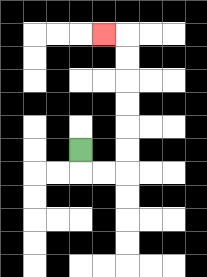{'start': '[3, 6]', 'end': '[4, 1]', 'path_directions': 'D,R,R,U,U,U,U,U,U,L', 'path_coordinates': '[[3, 6], [3, 7], [4, 7], [5, 7], [5, 6], [5, 5], [5, 4], [5, 3], [5, 2], [5, 1], [4, 1]]'}